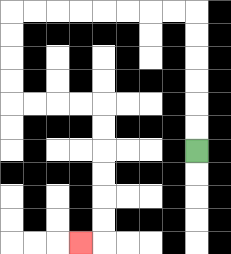{'start': '[8, 6]', 'end': '[3, 10]', 'path_directions': 'U,U,U,U,U,U,L,L,L,L,L,L,L,L,D,D,D,D,R,R,R,R,D,D,D,D,D,D,L', 'path_coordinates': '[[8, 6], [8, 5], [8, 4], [8, 3], [8, 2], [8, 1], [8, 0], [7, 0], [6, 0], [5, 0], [4, 0], [3, 0], [2, 0], [1, 0], [0, 0], [0, 1], [0, 2], [0, 3], [0, 4], [1, 4], [2, 4], [3, 4], [4, 4], [4, 5], [4, 6], [4, 7], [4, 8], [4, 9], [4, 10], [3, 10]]'}